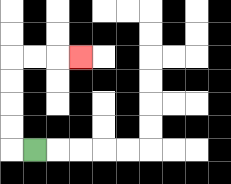{'start': '[1, 6]', 'end': '[3, 2]', 'path_directions': 'L,U,U,U,U,R,R,R', 'path_coordinates': '[[1, 6], [0, 6], [0, 5], [0, 4], [0, 3], [0, 2], [1, 2], [2, 2], [3, 2]]'}